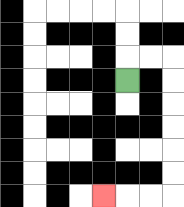{'start': '[5, 3]', 'end': '[4, 8]', 'path_directions': 'U,R,R,D,D,D,D,D,D,L,L,L', 'path_coordinates': '[[5, 3], [5, 2], [6, 2], [7, 2], [7, 3], [7, 4], [7, 5], [7, 6], [7, 7], [7, 8], [6, 8], [5, 8], [4, 8]]'}